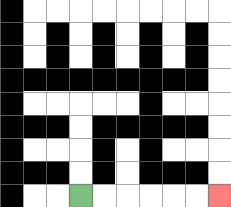{'start': '[3, 8]', 'end': '[9, 8]', 'path_directions': 'R,R,R,R,R,R', 'path_coordinates': '[[3, 8], [4, 8], [5, 8], [6, 8], [7, 8], [8, 8], [9, 8]]'}